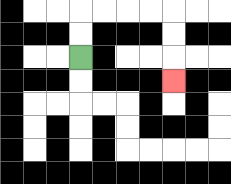{'start': '[3, 2]', 'end': '[7, 3]', 'path_directions': 'U,U,R,R,R,R,D,D,D', 'path_coordinates': '[[3, 2], [3, 1], [3, 0], [4, 0], [5, 0], [6, 0], [7, 0], [7, 1], [7, 2], [7, 3]]'}